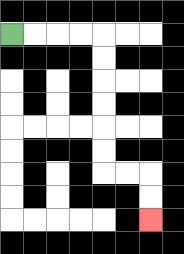{'start': '[0, 1]', 'end': '[6, 9]', 'path_directions': 'R,R,R,R,D,D,D,D,D,D,R,R,D,D', 'path_coordinates': '[[0, 1], [1, 1], [2, 1], [3, 1], [4, 1], [4, 2], [4, 3], [4, 4], [4, 5], [4, 6], [4, 7], [5, 7], [6, 7], [6, 8], [6, 9]]'}